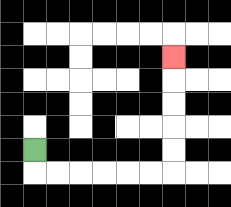{'start': '[1, 6]', 'end': '[7, 2]', 'path_directions': 'D,R,R,R,R,R,R,U,U,U,U,U', 'path_coordinates': '[[1, 6], [1, 7], [2, 7], [3, 7], [4, 7], [5, 7], [6, 7], [7, 7], [7, 6], [7, 5], [7, 4], [7, 3], [7, 2]]'}